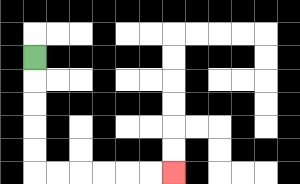{'start': '[1, 2]', 'end': '[7, 7]', 'path_directions': 'D,D,D,D,D,R,R,R,R,R,R', 'path_coordinates': '[[1, 2], [1, 3], [1, 4], [1, 5], [1, 6], [1, 7], [2, 7], [3, 7], [4, 7], [5, 7], [6, 7], [7, 7]]'}